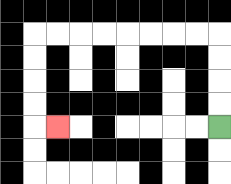{'start': '[9, 5]', 'end': '[2, 5]', 'path_directions': 'U,U,U,U,L,L,L,L,L,L,L,L,D,D,D,D,R', 'path_coordinates': '[[9, 5], [9, 4], [9, 3], [9, 2], [9, 1], [8, 1], [7, 1], [6, 1], [5, 1], [4, 1], [3, 1], [2, 1], [1, 1], [1, 2], [1, 3], [1, 4], [1, 5], [2, 5]]'}